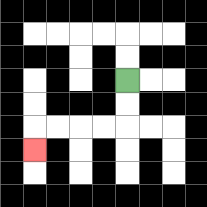{'start': '[5, 3]', 'end': '[1, 6]', 'path_directions': 'D,D,L,L,L,L,D', 'path_coordinates': '[[5, 3], [5, 4], [5, 5], [4, 5], [3, 5], [2, 5], [1, 5], [1, 6]]'}